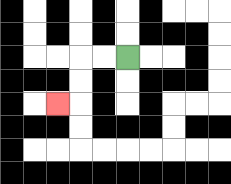{'start': '[5, 2]', 'end': '[2, 4]', 'path_directions': 'L,L,D,D,L', 'path_coordinates': '[[5, 2], [4, 2], [3, 2], [3, 3], [3, 4], [2, 4]]'}